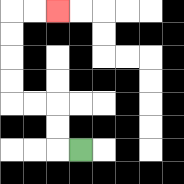{'start': '[3, 6]', 'end': '[2, 0]', 'path_directions': 'L,U,U,L,L,U,U,U,U,R,R', 'path_coordinates': '[[3, 6], [2, 6], [2, 5], [2, 4], [1, 4], [0, 4], [0, 3], [0, 2], [0, 1], [0, 0], [1, 0], [2, 0]]'}